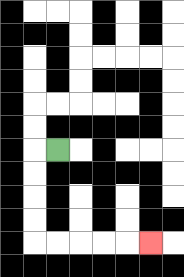{'start': '[2, 6]', 'end': '[6, 10]', 'path_directions': 'L,D,D,D,D,R,R,R,R,R', 'path_coordinates': '[[2, 6], [1, 6], [1, 7], [1, 8], [1, 9], [1, 10], [2, 10], [3, 10], [4, 10], [5, 10], [6, 10]]'}